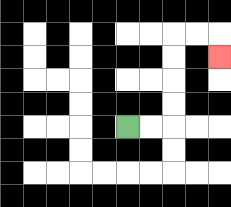{'start': '[5, 5]', 'end': '[9, 2]', 'path_directions': 'R,R,U,U,U,U,R,R,D', 'path_coordinates': '[[5, 5], [6, 5], [7, 5], [7, 4], [7, 3], [7, 2], [7, 1], [8, 1], [9, 1], [9, 2]]'}